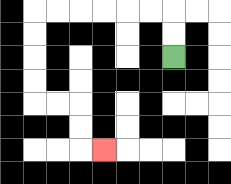{'start': '[7, 2]', 'end': '[4, 6]', 'path_directions': 'U,U,L,L,L,L,L,L,D,D,D,D,R,R,D,D,R', 'path_coordinates': '[[7, 2], [7, 1], [7, 0], [6, 0], [5, 0], [4, 0], [3, 0], [2, 0], [1, 0], [1, 1], [1, 2], [1, 3], [1, 4], [2, 4], [3, 4], [3, 5], [3, 6], [4, 6]]'}